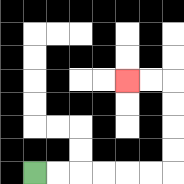{'start': '[1, 7]', 'end': '[5, 3]', 'path_directions': 'R,R,R,R,R,R,U,U,U,U,L,L', 'path_coordinates': '[[1, 7], [2, 7], [3, 7], [4, 7], [5, 7], [6, 7], [7, 7], [7, 6], [7, 5], [7, 4], [7, 3], [6, 3], [5, 3]]'}